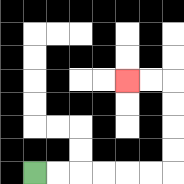{'start': '[1, 7]', 'end': '[5, 3]', 'path_directions': 'R,R,R,R,R,R,U,U,U,U,L,L', 'path_coordinates': '[[1, 7], [2, 7], [3, 7], [4, 7], [5, 7], [6, 7], [7, 7], [7, 6], [7, 5], [7, 4], [7, 3], [6, 3], [5, 3]]'}